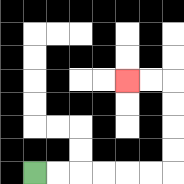{'start': '[1, 7]', 'end': '[5, 3]', 'path_directions': 'R,R,R,R,R,R,U,U,U,U,L,L', 'path_coordinates': '[[1, 7], [2, 7], [3, 7], [4, 7], [5, 7], [6, 7], [7, 7], [7, 6], [7, 5], [7, 4], [7, 3], [6, 3], [5, 3]]'}